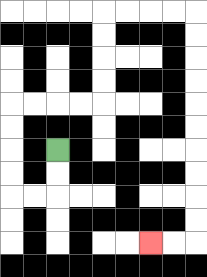{'start': '[2, 6]', 'end': '[6, 10]', 'path_directions': 'D,D,L,L,U,U,U,U,R,R,R,R,U,U,U,U,R,R,R,R,D,D,D,D,D,D,D,D,D,D,L,L', 'path_coordinates': '[[2, 6], [2, 7], [2, 8], [1, 8], [0, 8], [0, 7], [0, 6], [0, 5], [0, 4], [1, 4], [2, 4], [3, 4], [4, 4], [4, 3], [4, 2], [4, 1], [4, 0], [5, 0], [6, 0], [7, 0], [8, 0], [8, 1], [8, 2], [8, 3], [8, 4], [8, 5], [8, 6], [8, 7], [8, 8], [8, 9], [8, 10], [7, 10], [6, 10]]'}